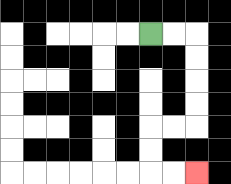{'start': '[6, 1]', 'end': '[8, 7]', 'path_directions': 'R,R,D,D,D,D,L,L,D,D,R,R', 'path_coordinates': '[[6, 1], [7, 1], [8, 1], [8, 2], [8, 3], [8, 4], [8, 5], [7, 5], [6, 5], [6, 6], [6, 7], [7, 7], [8, 7]]'}